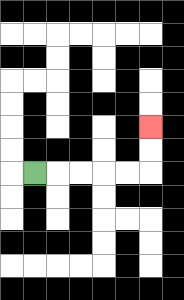{'start': '[1, 7]', 'end': '[6, 5]', 'path_directions': 'R,R,R,R,R,U,U', 'path_coordinates': '[[1, 7], [2, 7], [3, 7], [4, 7], [5, 7], [6, 7], [6, 6], [6, 5]]'}